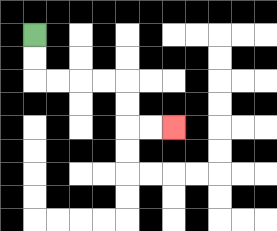{'start': '[1, 1]', 'end': '[7, 5]', 'path_directions': 'D,D,R,R,R,R,D,D,R,R', 'path_coordinates': '[[1, 1], [1, 2], [1, 3], [2, 3], [3, 3], [4, 3], [5, 3], [5, 4], [5, 5], [6, 5], [7, 5]]'}